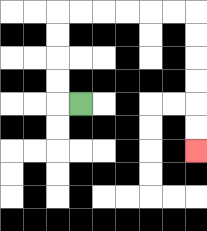{'start': '[3, 4]', 'end': '[8, 6]', 'path_directions': 'L,U,U,U,U,R,R,R,R,R,R,D,D,D,D,D,D', 'path_coordinates': '[[3, 4], [2, 4], [2, 3], [2, 2], [2, 1], [2, 0], [3, 0], [4, 0], [5, 0], [6, 0], [7, 0], [8, 0], [8, 1], [8, 2], [8, 3], [8, 4], [8, 5], [8, 6]]'}